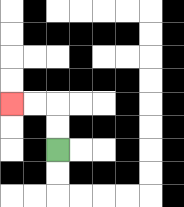{'start': '[2, 6]', 'end': '[0, 4]', 'path_directions': 'U,U,L,L', 'path_coordinates': '[[2, 6], [2, 5], [2, 4], [1, 4], [0, 4]]'}